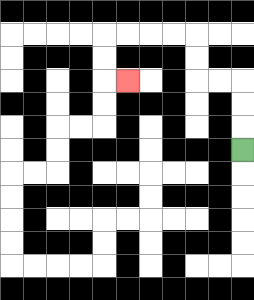{'start': '[10, 6]', 'end': '[5, 3]', 'path_directions': 'U,U,U,L,L,U,U,L,L,L,L,D,D,R', 'path_coordinates': '[[10, 6], [10, 5], [10, 4], [10, 3], [9, 3], [8, 3], [8, 2], [8, 1], [7, 1], [6, 1], [5, 1], [4, 1], [4, 2], [4, 3], [5, 3]]'}